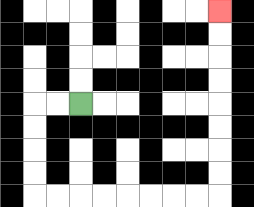{'start': '[3, 4]', 'end': '[9, 0]', 'path_directions': 'L,L,D,D,D,D,R,R,R,R,R,R,R,R,U,U,U,U,U,U,U,U', 'path_coordinates': '[[3, 4], [2, 4], [1, 4], [1, 5], [1, 6], [1, 7], [1, 8], [2, 8], [3, 8], [4, 8], [5, 8], [6, 8], [7, 8], [8, 8], [9, 8], [9, 7], [9, 6], [9, 5], [9, 4], [9, 3], [9, 2], [9, 1], [9, 0]]'}